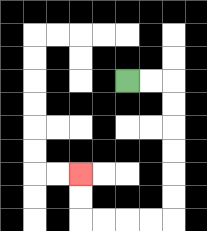{'start': '[5, 3]', 'end': '[3, 7]', 'path_directions': 'R,R,D,D,D,D,D,D,L,L,L,L,U,U', 'path_coordinates': '[[5, 3], [6, 3], [7, 3], [7, 4], [7, 5], [7, 6], [7, 7], [7, 8], [7, 9], [6, 9], [5, 9], [4, 9], [3, 9], [3, 8], [3, 7]]'}